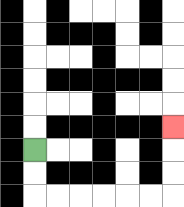{'start': '[1, 6]', 'end': '[7, 5]', 'path_directions': 'D,D,R,R,R,R,R,R,U,U,U', 'path_coordinates': '[[1, 6], [1, 7], [1, 8], [2, 8], [3, 8], [4, 8], [5, 8], [6, 8], [7, 8], [7, 7], [7, 6], [7, 5]]'}